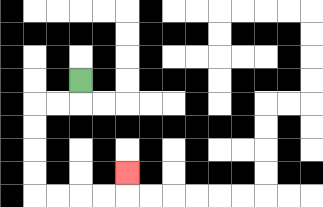{'start': '[3, 3]', 'end': '[5, 7]', 'path_directions': 'D,L,L,D,D,D,D,R,R,R,R,U', 'path_coordinates': '[[3, 3], [3, 4], [2, 4], [1, 4], [1, 5], [1, 6], [1, 7], [1, 8], [2, 8], [3, 8], [4, 8], [5, 8], [5, 7]]'}